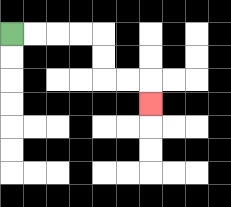{'start': '[0, 1]', 'end': '[6, 4]', 'path_directions': 'R,R,R,R,D,D,R,R,D', 'path_coordinates': '[[0, 1], [1, 1], [2, 1], [3, 1], [4, 1], [4, 2], [4, 3], [5, 3], [6, 3], [6, 4]]'}